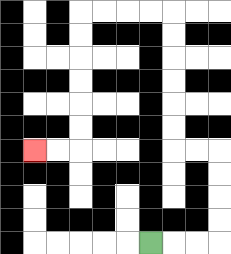{'start': '[6, 10]', 'end': '[1, 6]', 'path_directions': 'R,R,R,U,U,U,U,L,L,U,U,U,U,U,U,L,L,L,L,D,D,D,D,D,D,L,L', 'path_coordinates': '[[6, 10], [7, 10], [8, 10], [9, 10], [9, 9], [9, 8], [9, 7], [9, 6], [8, 6], [7, 6], [7, 5], [7, 4], [7, 3], [7, 2], [7, 1], [7, 0], [6, 0], [5, 0], [4, 0], [3, 0], [3, 1], [3, 2], [3, 3], [3, 4], [3, 5], [3, 6], [2, 6], [1, 6]]'}